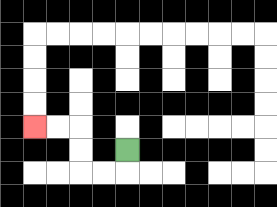{'start': '[5, 6]', 'end': '[1, 5]', 'path_directions': 'D,L,L,U,U,L,L', 'path_coordinates': '[[5, 6], [5, 7], [4, 7], [3, 7], [3, 6], [3, 5], [2, 5], [1, 5]]'}